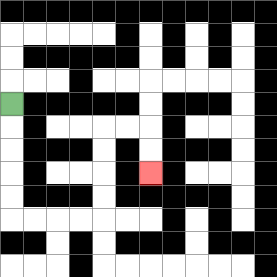{'start': '[0, 4]', 'end': '[6, 7]', 'path_directions': 'D,D,D,D,D,R,R,R,R,U,U,U,U,R,R,D,D', 'path_coordinates': '[[0, 4], [0, 5], [0, 6], [0, 7], [0, 8], [0, 9], [1, 9], [2, 9], [3, 9], [4, 9], [4, 8], [4, 7], [4, 6], [4, 5], [5, 5], [6, 5], [6, 6], [6, 7]]'}